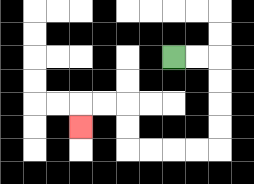{'start': '[7, 2]', 'end': '[3, 5]', 'path_directions': 'R,R,D,D,D,D,L,L,L,L,U,U,L,L,D', 'path_coordinates': '[[7, 2], [8, 2], [9, 2], [9, 3], [9, 4], [9, 5], [9, 6], [8, 6], [7, 6], [6, 6], [5, 6], [5, 5], [5, 4], [4, 4], [3, 4], [3, 5]]'}